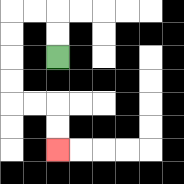{'start': '[2, 2]', 'end': '[2, 6]', 'path_directions': 'U,U,L,L,D,D,D,D,R,R,D,D', 'path_coordinates': '[[2, 2], [2, 1], [2, 0], [1, 0], [0, 0], [0, 1], [0, 2], [0, 3], [0, 4], [1, 4], [2, 4], [2, 5], [2, 6]]'}